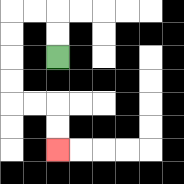{'start': '[2, 2]', 'end': '[2, 6]', 'path_directions': 'U,U,L,L,D,D,D,D,R,R,D,D', 'path_coordinates': '[[2, 2], [2, 1], [2, 0], [1, 0], [0, 0], [0, 1], [0, 2], [0, 3], [0, 4], [1, 4], [2, 4], [2, 5], [2, 6]]'}